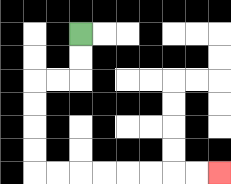{'start': '[3, 1]', 'end': '[9, 7]', 'path_directions': 'D,D,L,L,D,D,D,D,R,R,R,R,R,R,R,R', 'path_coordinates': '[[3, 1], [3, 2], [3, 3], [2, 3], [1, 3], [1, 4], [1, 5], [1, 6], [1, 7], [2, 7], [3, 7], [4, 7], [5, 7], [6, 7], [7, 7], [8, 7], [9, 7]]'}